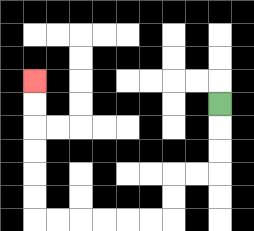{'start': '[9, 4]', 'end': '[1, 3]', 'path_directions': 'D,D,D,L,L,D,D,L,L,L,L,L,L,U,U,U,U,U,U', 'path_coordinates': '[[9, 4], [9, 5], [9, 6], [9, 7], [8, 7], [7, 7], [7, 8], [7, 9], [6, 9], [5, 9], [4, 9], [3, 9], [2, 9], [1, 9], [1, 8], [1, 7], [1, 6], [1, 5], [1, 4], [1, 3]]'}